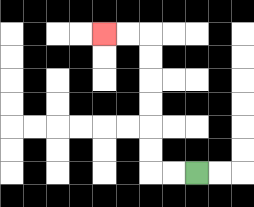{'start': '[8, 7]', 'end': '[4, 1]', 'path_directions': 'L,L,U,U,U,U,U,U,L,L', 'path_coordinates': '[[8, 7], [7, 7], [6, 7], [6, 6], [6, 5], [6, 4], [6, 3], [6, 2], [6, 1], [5, 1], [4, 1]]'}